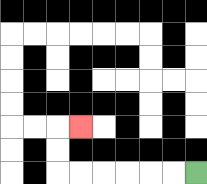{'start': '[8, 7]', 'end': '[3, 5]', 'path_directions': 'L,L,L,L,L,L,U,U,R', 'path_coordinates': '[[8, 7], [7, 7], [6, 7], [5, 7], [4, 7], [3, 7], [2, 7], [2, 6], [2, 5], [3, 5]]'}